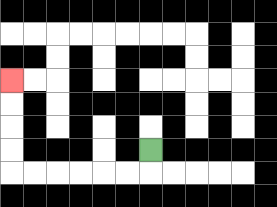{'start': '[6, 6]', 'end': '[0, 3]', 'path_directions': 'D,L,L,L,L,L,L,U,U,U,U', 'path_coordinates': '[[6, 6], [6, 7], [5, 7], [4, 7], [3, 7], [2, 7], [1, 7], [0, 7], [0, 6], [0, 5], [0, 4], [0, 3]]'}